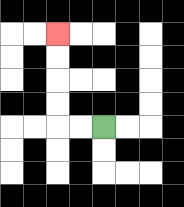{'start': '[4, 5]', 'end': '[2, 1]', 'path_directions': 'L,L,U,U,U,U', 'path_coordinates': '[[4, 5], [3, 5], [2, 5], [2, 4], [2, 3], [2, 2], [2, 1]]'}